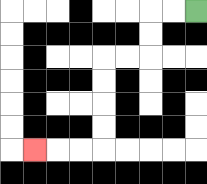{'start': '[8, 0]', 'end': '[1, 6]', 'path_directions': 'L,L,D,D,L,L,D,D,D,D,L,L,L', 'path_coordinates': '[[8, 0], [7, 0], [6, 0], [6, 1], [6, 2], [5, 2], [4, 2], [4, 3], [4, 4], [4, 5], [4, 6], [3, 6], [2, 6], [1, 6]]'}